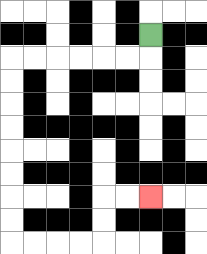{'start': '[6, 1]', 'end': '[6, 8]', 'path_directions': 'D,L,L,L,L,L,L,D,D,D,D,D,D,D,D,R,R,R,R,U,U,R,R', 'path_coordinates': '[[6, 1], [6, 2], [5, 2], [4, 2], [3, 2], [2, 2], [1, 2], [0, 2], [0, 3], [0, 4], [0, 5], [0, 6], [0, 7], [0, 8], [0, 9], [0, 10], [1, 10], [2, 10], [3, 10], [4, 10], [4, 9], [4, 8], [5, 8], [6, 8]]'}